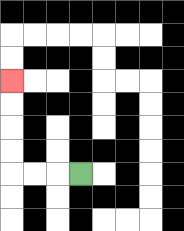{'start': '[3, 7]', 'end': '[0, 3]', 'path_directions': 'L,L,L,U,U,U,U', 'path_coordinates': '[[3, 7], [2, 7], [1, 7], [0, 7], [0, 6], [0, 5], [0, 4], [0, 3]]'}